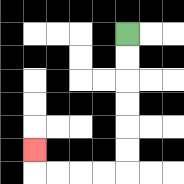{'start': '[5, 1]', 'end': '[1, 6]', 'path_directions': 'D,D,D,D,D,D,L,L,L,L,U', 'path_coordinates': '[[5, 1], [5, 2], [5, 3], [5, 4], [5, 5], [5, 6], [5, 7], [4, 7], [3, 7], [2, 7], [1, 7], [1, 6]]'}